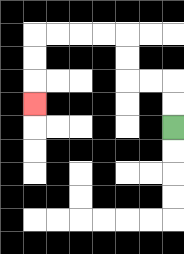{'start': '[7, 5]', 'end': '[1, 4]', 'path_directions': 'U,U,L,L,U,U,L,L,L,L,D,D,D', 'path_coordinates': '[[7, 5], [7, 4], [7, 3], [6, 3], [5, 3], [5, 2], [5, 1], [4, 1], [3, 1], [2, 1], [1, 1], [1, 2], [1, 3], [1, 4]]'}